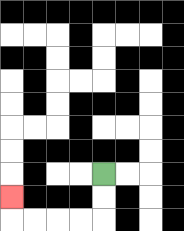{'start': '[4, 7]', 'end': '[0, 8]', 'path_directions': 'D,D,L,L,L,L,U', 'path_coordinates': '[[4, 7], [4, 8], [4, 9], [3, 9], [2, 9], [1, 9], [0, 9], [0, 8]]'}